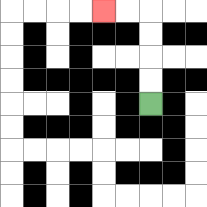{'start': '[6, 4]', 'end': '[4, 0]', 'path_directions': 'U,U,U,U,L,L', 'path_coordinates': '[[6, 4], [6, 3], [6, 2], [6, 1], [6, 0], [5, 0], [4, 0]]'}